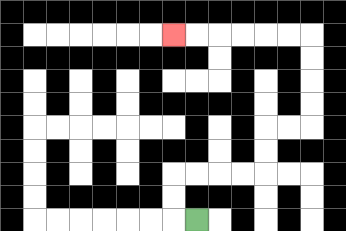{'start': '[8, 9]', 'end': '[7, 1]', 'path_directions': 'L,U,U,R,R,R,R,U,U,R,R,U,U,U,U,L,L,L,L,L,L', 'path_coordinates': '[[8, 9], [7, 9], [7, 8], [7, 7], [8, 7], [9, 7], [10, 7], [11, 7], [11, 6], [11, 5], [12, 5], [13, 5], [13, 4], [13, 3], [13, 2], [13, 1], [12, 1], [11, 1], [10, 1], [9, 1], [8, 1], [7, 1]]'}